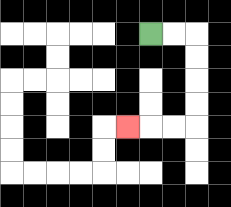{'start': '[6, 1]', 'end': '[5, 5]', 'path_directions': 'R,R,D,D,D,D,L,L,L', 'path_coordinates': '[[6, 1], [7, 1], [8, 1], [8, 2], [8, 3], [8, 4], [8, 5], [7, 5], [6, 5], [5, 5]]'}